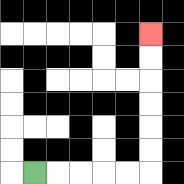{'start': '[1, 7]', 'end': '[6, 1]', 'path_directions': 'R,R,R,R,R,U,U,U,U,U,U', 'path_coordinates': '[[1, 7], [2, 7], [3, 7], [4, 7], [5, 7], [6, 7], [6, 6], [6, 5], [6, 4], [6, 3], [6, 2], [6, 1]]'}